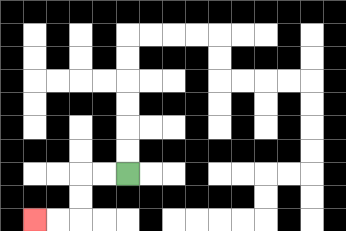{'start': '[5, 7]', 'end': '[1, 9]', 'path_directions': 'L,L,D,D,L,L', 'path_coordinates': '[[5, 7], [4, 7], [3, 7], [3, 8], [3, 9], [2, 9], [1, 9]]'}